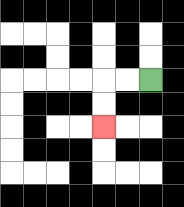{'start': '[6, 3]', 'end': '[4, 5]', 'path_directions': 'L,L,D,D', 'path_coordinates': '[[6, 3], [5, 3], [4, 3], [4, 4], [4, 5]]'}